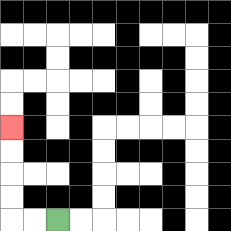{'start': '[2, 9]', 'end': '[0, 5]', 'path_directions': 'L,L,U,U,U,U', 'path_coordinates': '[[2, 9], [1, 9], [0, 9], [0, 8], [0, 7], [0, 6], [0, 5]]'}